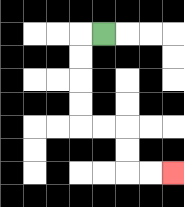{'start': '[4, 1]', 'end': '[7, 7]', 'path_directions': 'L,D,D,D,D,R,R,D,D,R,R', 'path_coordinates': '[[4, 1], [3, 1], [3, 2], [3, 3], [3, 4], [3, 5], [4, 5], [5, 5], [5, 6], [5, 7], [6, 7], [7, 7]]'}